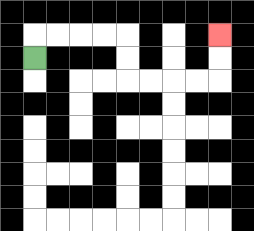{'start': '[1, 2]', 'end': '[9, 1]', 'path_directions': 'U,R,R,R,R,D,D,R,R,R,R,U,U', 'path_coordinates': '[[1, 2], [1, 1], [2, 1], [3, 1], [4, 1], [5, 1], [5, 2], [5, 3], [6, 3], [7, 3], [8, 3], [9, 3], [9, 2], [9, 1]]'}